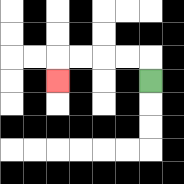{'start': '[6, 3]', 'end': '[2, 3]', 'path_directions': 'U,L,L,L,L,D', 'path_coordinates': '[[6, 3], [6, 2], [5, 2], [4, 2], [3, 2], [2, 2], [2, 3]]'}